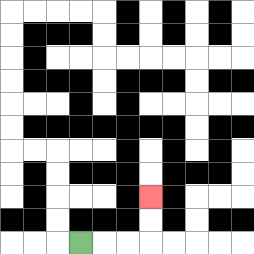{'start': '[3, 10]', 'end': '[6, 8]', 'path_directions': 'R,R,R,U,U', 'path_coordinates': '[[3, 10], [4, 10], [5, 10], [6, 10], [6, 9], [6, 8]]'}